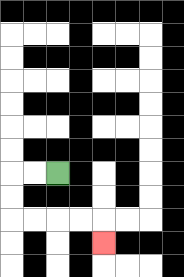{'start': '[2, 7]', 'end': '[4, 10]', 'path_directions': 'L,L,D,D,R,R,R,R,D', 'path_coordinates': '[[2, 7], [1, 7], [0, 7], [0, 8], [0, 9], [1, 9], [2, 9], [3, 9], [4, 9], [4, 10]]'}